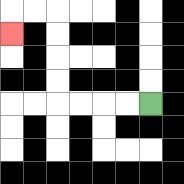{'start': '[6, 4]', 'end': '[0, 1]', 'path_directions': 'L,L,L,L,U,U,U,U,L,L,D', 'path_coordinates': '[[6, 4], [5, 4], [4, 4], [3, 4], [2, 4], [2, 3], [2, 2], [2, 1], [2, 0], [1, 0], [0, 0], [0, 1]]'}